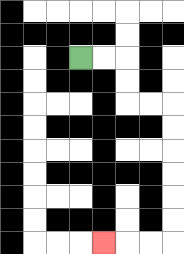{'start': '[3, 2]', 'end': '[4, 10]', 'path_directions': 'R,R,D,D,R,R,D,D,D,D,D,D,L,L,L', 'path_coordinates': '[[3, 2], [4, 2], [5, 2], [5, 3], [5, 4], [6, 4], [7, 4], [7, 5], [7, 6], [7, 7], [7, 8], [7, 9], [7, 10], [6, 10], [5, 10], [4, 10]]'}